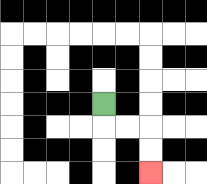{'start': '[4, 4]', 'end': '[6, 7]', 'path_directions': 'D,R,R,D,D', 'path_coordinates': '[[4, 4], [4, 5], [5, 5], [6, 5], [6, 6], [6, 7]]'}